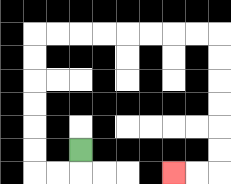{'start': '[3, 6]', 'end': '[7, 7]', 'path_directions': 'D,L,L,U,U,U,U,U,U,R,R,R,R,R,R,R,R,D,D,D,D,D,D,L,L', 'path_coordinates': '[[3, 6], [3, 7], [2, 7], [1, 7], [1, 6], [1, 5], [1, 4], [1, 3], [1, 2], [1, 1], [2, 1], [3, 1], [4, 1], [5, 1], [6, 1], [7, 1], [8, 1], [9, 1], [9, 2], [9, 3], [9, 4], [9, 5], [9, 6], [9, 7], [8, 7], [7, 7]]'}